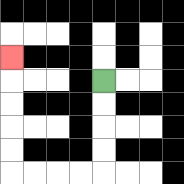{'start': '[4, 3]', 'end': '[0, 2]', 'path_directions': 'D,D,D,D,L,L,L,L,U,U,U,U,U', 'path_coordinates': '[[4, 3], [4, 4], [4, 5], [4, 6], [4, 7], [3, 7], [2, 7], [1, 7], [0, 7], [0, 6], [0, 5], [0, 4], [0, 3], [0, 2]]'}